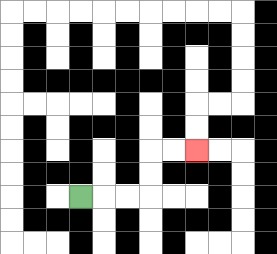{'start': '[3, 8]', 'end': '[8, 6]', 'path_directions': 'R,R,R,U,U,R,R', 'path_coordinates': '[[3, 8], [4, 8], [5, 8], [6, 8], [6, 7], [6, 6], [7, 6], [8, 6]]'}